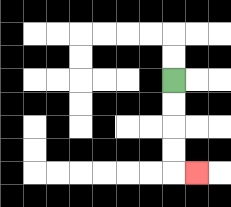{'start': '[7, 3]', 'end': '[8, 7]', 'path_directions': 'D,D,D,D,R', 'path_coordinates': '[[7, 3], [7, 4], [7, 5], [7, 6], [7, 7], [8, 7]]'}